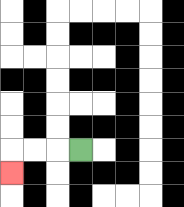{'start': '[3, 6]', 'end': '[0, 7]', 'path_directions': 'L,L,L,D', 'path_coordinates': '[[3, 6], [2, 6], [1, 6], [0, 6], [0, 7]]'}